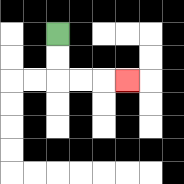{'start': '[2, 1]', 'end': '[5, 3]', 'path_directions': 'D,D,R,R,R', 'path_coordinates': '[[2, 1], [2, 2], [2, 3], [3, 3], [4, 3], [5, 3]]'}